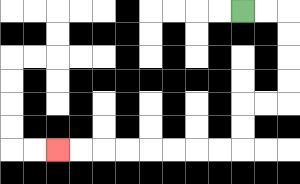{'start': '[10, 0]', 'end': '[2, 6]', 'path_directions': 'R,R,D,D,D,D,L,L,D,D,L,L,L,L,L,L,L,L', 'path_coordinates': '[[10, 0], [11, 0], [12, 0], [12, 1], [12, 2], [12, 3], [12, 4], [11, 4], [10, 4], [10, 5], [10, 6], [9, 6], [8, 6], [7, 6], [6, 6], [5, 6], [4, 6], [3, 6], [2, 6]]'}